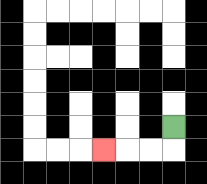{'start': '[7, 5]', 'end': '[4, 6]', 'path_directions': 'D,L,L,L', 'path_coordinates': '[[7, 5], [7, 6], [6, 6], [5, 6], [4, 6]]'}